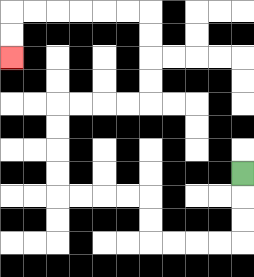{'start': '[10, 7]', 'end': '[0, 2]', 'path_directions': 'D,D,D,L,L,L,L,U,U,L,L,L,L,U,U,U,U,R,R,R,R,U,U,U,U,L,L,L,L,L,L,D,D', 'path_coordinates': '[[10, 7], [10, 8], [10, 9], [10, 10], [9, 10], [8, 10], [7, 10], [6, 10], [6, 9], [6, 8], [5, 8], [4, 8], [3, 8], [2, 8], [2, 7], [2, 6], [2, 5], [2, 4], [3, 4], [4, 4], [5, 4], [6, 4], [6, 3], [6, 2], [6, 1], [6, 0], [5, 0], [4, 0], [3, 0], [2, 0], [1, 0], [0, 0], [0, 1], [0, 2]]'}